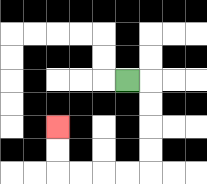{'start': '[5, 3]', 'end': '[2, 5]', 'path_directions': 'R,D,D,D,D,L,L,L,L,U,U', 'path_coordinates': '[[5, 3], [6, 3], [6, 4], [6, 5], [6, 6], [6, 7], [5, 7], [4, 7], [3, 7], [2, 7], [2, 6], [2, 5]]'}